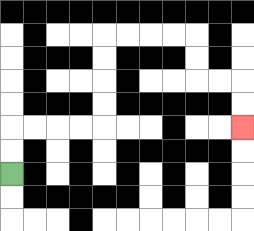{'start': '[0, 7]', 'end': '[10, 5]', 'path_directions': 'U,U,R,R,R,R,U,U,U,U,R,R,R,R,D,D,R,R,D,D', 'path_coordinates': '[[0, 7], [0, 6], [0, 5], [1, 5], [2, 5], [3, 5], [4, 5], [4, 4], [4, 3], [4, 2], [4, 1], [5, 1], [6, 1], [7, 1], [8, 1], [8, 2], [8, 3], [9, 3], [10, 3], [10, 4], [10, 5]]'}